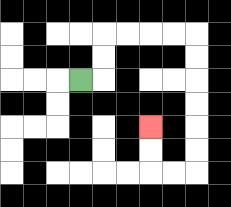{'start': '[3, 3]', 'end': '[6, 5]', 'path_directions': 'R,U,U,R,R,R,R,D,D,D,D,D,D,L,L,U,U', 'path_coordinates': '[[3, 3], [4, 3], [4, 2], [4, 1], [5, 1], [6, 1], [7, 1], [8, 1], [8, 2], [8, 3], [8, 4], [8, 5], [8, 6], [8, 7], [7, 7], [6, 7], [6, 6], [6, 5]]'}